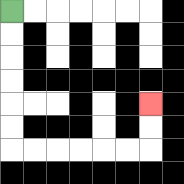{'start': '[0, 0]', 'end': '[6, 4]', 'path_directions': 'D,D,D,D,D,D,R,R,R,R,R,R,U,U', 'path_coordinates': '[[0, 0], [0, 1], [0, 2], [0, 3], [0, 4], [0, 5], [0, 6], [1, 6], [2, 6], [3, 6], [4, 6], [5, 6], [6, 6], [6, 5], [6, 4]]'}